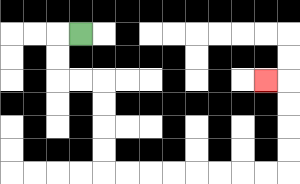{'start': '[3, 1]', 'end': '[11, 3]', 'path_directions': 'L,D,D,R,R,D,D,D,D,R,R,R,R,R,R,R,R,U,U,U,U,L', 'path_coordinates': '[[3, 1], [2, 1], [2, 2], [2, 3], [3, 3], [4, 3], [4, 4], [4, 5], [4, 6], [4, 7], [5, 7], [6, 7], [7, 7], [8, 7], [9, 7], [10, 7], [11, 7], [12, 7], [12, 6], [12, 5], [12, 4], [12, 3], [11, 3]]'}